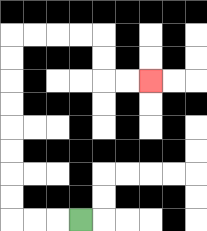{'start': '[3, 9]', 'end': '[6, 3]', 'path_directions': 'L,L,L,U,U,U,U,U,U,U,U,R,R,R,R,D,D,R,R', 'path_coordinates': '[[3, 9], [2, 9], [1, 9], [0, 9], [0, 8], [0, 7], [0, 6], [0, 5], [0, 4], [0, 3], [0, 2], [0, 1], [1, 1], [2, 1], [3, 1], [4, 1], [4, 2], [4, 3], [5, 3], [6, 3]]'}